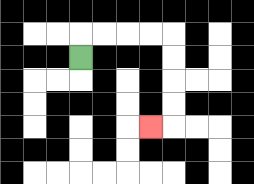{'start': '[3, 2]', 'end': '[6, 5]', 'path_directions': 'U,R,R,R,R,D,D,D,D,L', 'path_coordinates': '[[3, 2], [3, 1], [4, 1], [5, 1], [6, 1], [7, 1], [7, 2], [7, 3], [7, 4], [7, 5], [6, 5]]'}